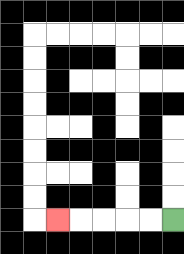{'start': '[7, 9]', 'end': '[2, 9]', 'path_directions': 'L,L,L,L,L', 'path_coordinates': '[[7, 9], [6, 9], [5, 9], [4, 9], [3, 9], [2, 9]]'}